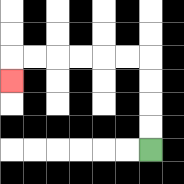{'start': '[6, 6]', 'end': '[0, 3]', 'path_directions': 'U,U,U,U,L,L,L,L,L,L,D', 'path_coordinates': '[[6, 6], [6, 5], [6, 4], [6, 3], [6, 2], [5, 2], [4, 2], [3, 2], [2, 2], [1, 2], [0, 2], [0, 3]]'}